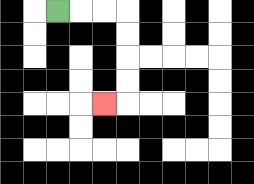{'start': '[2, 0]', 'end': '[4, 4]', 'path_directions': 'R,R,R,D,D,D,D,L', 'path_coordinates': '[[2, 0], [3, 0], [4, 0], [5, 0], [5, 1], [5, 2], [5, 3], [5, 4], [4, 4]]'}